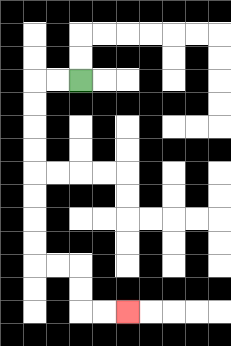{'start': '[3, 3]', 'end': '[5, 13]', 'path_directions': 'L,L,D,D,D,D,D,D,D,D,R,R,D,D,R,R', 'path_coordinates': '[[3, 3], [2, 3], [1, 3], [1, 4], [1, 5], [1, 6], [1, 7], [1, 8], [1, 9], [1, 10], [1, 11], [2, 11], [3, 11], [3, 12], [3, 13], [4, 13], [5, 13]]'}